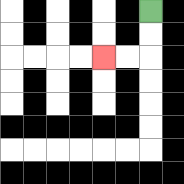{'start': '[6, 0]', 'end': '[4, 2]', 'path_directions': 'D,D,L,L', 'path_coordinates': '[[6, 0], [6, 1], [6, 2], [5, 2], [4, 2]]'}